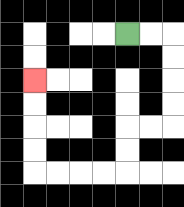{'start': '[5, 1]', 'end': '[1, 3]', 'path_directions': 'R,R,D,D,D,D,L,L,D,D,L,L,L,L,U,U,U,U', 'path_coordinates': '[[5, 1], [6, 1], [7, 1], [7, 2], [7, 3], [7, 4], [7, 5], [6, 5], [5, 5], [5, 6], [5, 7], [4, 7], [3, 7], [2, 7], [1, 7], [1, 6], [1, 5], [1, 4], [1, 3]]'}